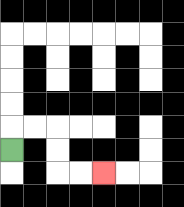{'start': '[0, 6]', 'end': '[4, 7]', 'path_directions': 'U,R,R,D,D,R,R', 'path_coordinates': '[[0, 6], [0, 5], [1, 5], [2, 5], [2, 6], [2, 7], [3, 7], [4, 7]]'}